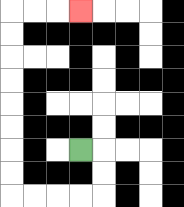{'start': '[3, 6]', 'end': '[3, 0]', 'path_directions': 'R,D,D,L,L,L,L,U,U,U,U,U,U,U,U,R,R,R', 'path_coordinates': '[[3, 6], [4, 6], [4, 7], [4, 8], [3, 8], [2, 8], [1, 8], [0, 8], [0, 7], [0, 6], [0, 5], [0, 4], [0, 3], [0, 2], [0, 1], [0, 0], [1, 0], [2, 0], [3, 0]]'}